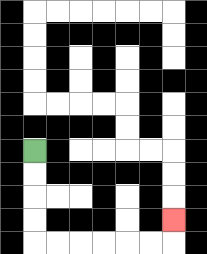{'start': '[1, 6]', 'end': '[7, 9]', 'path_directions': 'D,D,D,D,R,R,R,R,R,R,U', 'path_coordinates': '[[1, 6], [1, 7], [1, 8], [1, 9], [1, 10], [2, 10], [3, 10], [4, 10], [5, 10], [6, 10], [7, 10], [7, 9]]'}